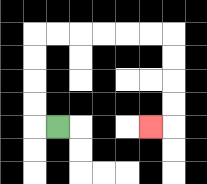{'start': '[2, 5]', 'end': '[6, 5]', 'path_directions': 'L,U,U,U,U,R,R,R,R,R,R,D,D,D,D,L', 'path_coordinates': '[[2, 5], [1, 5], [1, 4], [1, 3], [1, 2], [1, 1], [2, 1], [3, 1], [4, 1], [5, 1], [6, 1], [7, 1], [7, 2], [7, 3], [7, 4], [7, 5], [6, 5]]'}